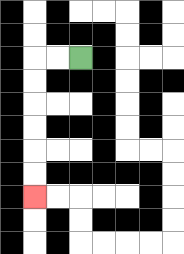{'start': '[3, 2]', 'end': '[1, 8]', 'path_directions': 'L,L,D,D,D,D,D,D', 'path_coordinates': '[[3, 2], [2, 2], [1, 2], [1, 3], [1, 4], [1, 5], [1, 6], [1, 7], [1, 8]]'}